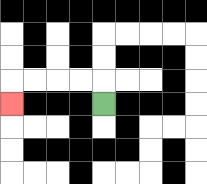{'start': '[4, 4]', 'end': '[0, 4]', 'path_directions': 'U,L,L,L,L,D', 'path_coordinates': '[[4, 4], [4, 3], [3, 3], [2, 3], [1, 3], [0, 3], [0, 4]]'}